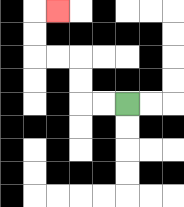{'start': '[5, 4]', 'end': '[2, 0]', 'path_directions': 'L,L,U,U,L,L,U,U,R', 'path_coordinates': '[[5, 4], [4, 4], [3, 4], [3, 3], [3, 2], [2, 2], [1, 2], [1, 1], [1, 0], [2, 0]]'}